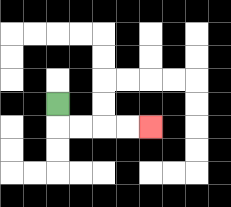{'start': '[2, 4]', 'end': '[6, 5]', 'path_directions': 'D,R,R,R,R', 'path_coordinates': '[[2, 4], [2, 5], [3, 5], [4, 5], [5, 5], [6, 5]]'}